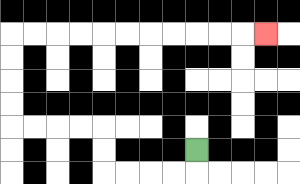{'start': '[8, 6]', 'end': '[11, 1]', 'path_directions': 'D,L,L,L,L,U,U,L,L,L,L,U,U,U,U,R,R,R,R,R,R,R,R,R,R,R', 'path_coordinates': '[[8, 6], [8, 7], [7, 7], [6, 7], [5, 7], [4, 7], [4, 6], [4, 5], [3, 5], [2, 5], [1, 5], [0, 5], [0, 4], [0, 3], [0, 2], [0, 1], [1, 1], [2, 1], [3, 1], [4, 1], [5, 1], [6, 1], [7, 1], [8, 1], [9, 1], [10, 1], [11, 1]]'}